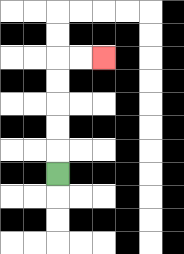{'start': '[2, 7]', 'end': '[4, 2]', 'path_directions': 'U,U,U,U,U,R,R', 'path_coordinates': '[[2, 7], [2, 6], [2, 5], [2, 4], [2, 3], [2, 2], [3, 2], [4, 2]]'}